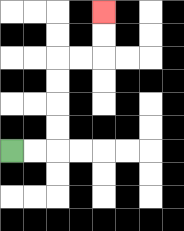{'start': '[0, 6]', 'end': '[4, 0]', 'path_directions': 'R,R,U,U,U,U,R,R,U,U', 'path_coordinates': '[[0, 6], [1, 6], [2, 6], [2, 5], [2, 4], [2, 3], [2, 2], [3, 2], [4, 2], [4, 1], [4, 0]]'}